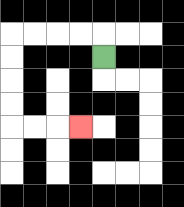{'start': '[4, 2]', 'end': '[3, 5]', 'path_directions': 'U,L,L,L,L,D,D,D,D,R,R,R', 'path_coordinates': '[[4, 2], [4, 1], [3, 1], [2, 1], [1, 1], [0, 1], [0, 2], [0, 3], [0, 4], [0, 5], [1, 5], [2, 5], [3, 5]]'}